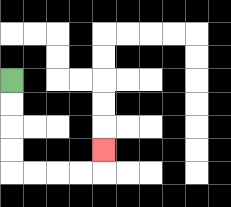{'start': '[0, 3]', 'end': '[4, 6]', 'path_directions': 'D,D,D,D,R,R,R,R,U', 'path_coordinates': '[[0, 3], [0, 4], [0, 5], [0, 6], [0, 7], [1, 7], [2, 7], [3, 7], [4, 7], [4, 6]]'}